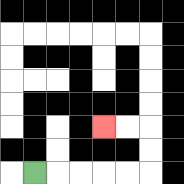{'start': '[1, 7]', 'end': '[4, 5]', 'path_directions': 'R,R,R,R,R,U,U,L,L', 'path_coordinates': '[[1, 7], [2, 7], [3, 7], [4, 7], [5, 7], [6, 7], [6, 6], [6, 5], [5, 5], [4, 5]]'}